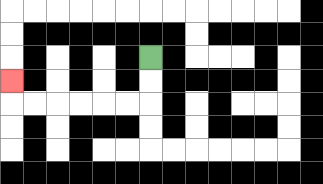{'start': '[6, 2]', 'end': '[0, 3]', 'path_directions': 'D,D,L,L,L,L,L,L,U', 'path_coordinates': '[[6, 2], [6, 3], [6, 4], [5, 4], [4, 4], [3, 4], [2, 4], [1, 4], [0, 4], [0, 3]]'}